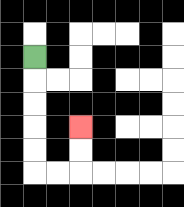{'start': '[1, 2]', 'end': '[3, 5]', 'path_directions': 'D,D,D,D,D,R,R,U,U', 'path_coordinates': '[[1, 2], [1, 3], [1, 4], [1, 5], [1, 6], [1, 7], [2, 7], [3, 7], [3, 6], [3, 5]]'}